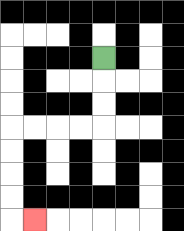{'start': '[4, 2]', 'end': '[1, 9]', 'path_directions': 'D,D,D,L,L,L,L,D,D,D,D,R', 'path_coordinates': '[[4, 2], [4, 3], [4, 4], [4, 5], [3, 5], [2, 5], [1, 5], [0, 5], [0, 6], [0, 7], [0, 8], [0, 9], [1, 9]]'}